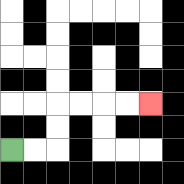{'start': '[0, 6]', 'end': '[6, 4]', 'path_directions': 'R,R,U,U,R,R,R,R', 'path_coordinates': '[[0, 6], [1, 6], [2, 6], [2, 5], [2, 4], [3, 4], [4, 4], [5, 4], [6, 4]]'}